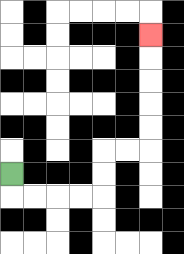{'start': '[0, 7]', 'end': '[6, 1]', 'path_directions': 'D,R,R,R,R,U,U,R,R,U,U,U,U,U', 'path_coordinates': '[[0, 7], [0, 8], [1, 8], [2, 8], [3, 8], [4, 8], [4, 7], [4, 6], [5, 6], [6, 6], [6, 5], [6, 4], [6, 3], [6, 2], [6, 1]]'}